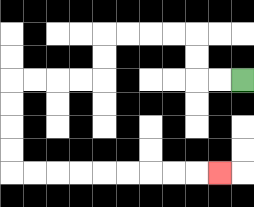{'start': '[10, 3]', 'end': '[9, 7]', 'path_directions': 'L,L,U,U,L,L,L,L,D,D,L,L,L,L,D,D,D,D,R,R,R,R,R,R,R,R,R', 'path_coordinates': '[[10, 3], [9, 3], [8, 3], [8, 2], [8, 1], [7, 1], [6, 1], [5, 1], [4, 1], [4, 2], [4, 3], [3, 3], [2, 3], [1, 3], [0, 3], [0, 4], [0, 5], [0, 6], [0, 7], [1, 7], [2, 7], [3, 7], [4, 7], [5, 7], [6, 7], [7, 7], [8, 7], [9, 7]]'}